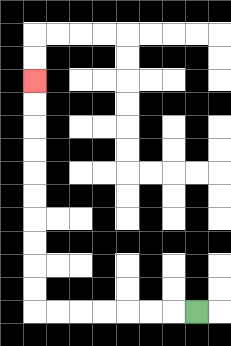{'start': '[8, 13]', 'end': '[1, 3]', 'path_directions': 'L,L,L,L,L,L,L,U,U,U,U,U,U,U,U,U,U', 'path_coordinates': '[[8, 13], [7, 13], [6, 13], [5, 13], [4, 13], [3, 13], [2, 13], [1, 13], [1, 12], [1, 11], [1, 10], [1, 9], [1, 8], [1, 7], [1, 6], [1, 5], [1, 4], [1, 3]]'}